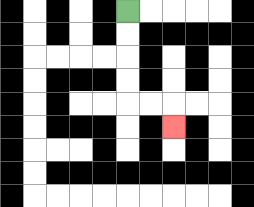{'start': '[5, 0]', 'end': '[7, 5]', 'path_directions': 'D,D,D,D,R,R,D', 'path_coordinates': '[[5, 0], [5, 1], [5, 2], [5, 3], [5, 4], [6, 4], [7, 4], [7, 5]]'}